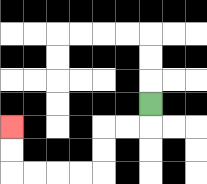{'start': '[6, 4]', 'end': '[0, 5]', 'path_directions': 'D,L,L,D,D,L,L,L,L,U,U', 'path_coordinates': '[[6, 4], [6, 5], [5, 5], [4, 5], [4, 6], [4, 7], [3, 7], [2, 7], [1, 7], [0, 7], [0, 6], [0, 5]]'}